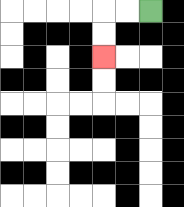{'start': '[6, 0]', 'end': '[4, 2]', 'path_directions': 'L,L,D,D', 'path_coordinates': '[[6, 0], [5, 0], [4, 0], [4, 1], [4, 2]]'}